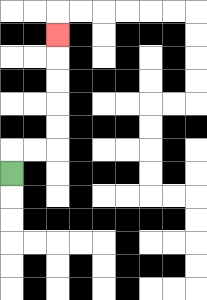{'start': '[0, 7]', 'end': '[2, 1]', 'path_directions': 'U,R,R,U,U,U,U,U', 'path_coordinates': '[[0, 7], [0, 6], [1, 6], [2, 6], [2, 5], [2, 4], [2, 3], [2, 2], [2, 1]]'}